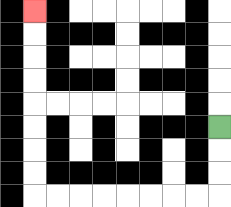{'start': '[9, 5]', 'end': '[1, 0]', 'path_directions': 'D,D,D,L,L,L,L,L,L,L,L,U,U,U,U,U,U,U,U', 'path_coordinates': '[[9, 5], [9, 6], [9, 7], [9, 8], [8, 8], [7, 8], [6, 8], [5, 8], [4, 8], [3, 8], [2, 8], [1, 8], [1, 7], [1, 6], [1, 5], [1, 4], [1, 3], [1, 2], [1, 1], [1, 0]]'}